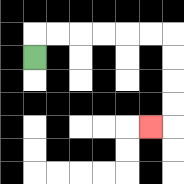{'start': '[1, 2]', 'end': '[6, 5]', 'path_directions': 'U,R,R,R,R,R,R,D,D,D,D,L', 'path_coordinates': '[[1, 2], [1, 1], [2, 1], [3, 1], [4, 1], [5, 1], [6, 1], [7, 1], [7, 2], [7, 3], [7, 4], [7, 5], [6, 5]]'}